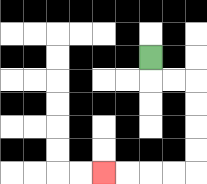{'start': '[6, 2]', 'end': '[4, 7]', 'path_directions': 'D,R,R,D,D,D,D,L,L,L,L', 'path_coordinates': '[[6, 2], [6, 3], [7, 3], [8, 3], [8, 4], [8, 5], [8, 6], [8, 7], [7, 7], [6, 7], [5, 7], [4, 7]]'}